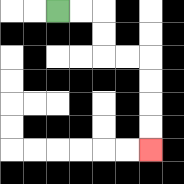{'start': '[2, 0]', 'end': '[6, 6]', 'path_directions': 'R,R,D,D,R,R,D,D,D,D', 'path_coordinates': '[[2, 0], [3, 0], [4, 0], [4, 1], [4, 2], [5, 2], [6, 2], [6, 3], [6, 4], [6, 5], [6, 6]]'}